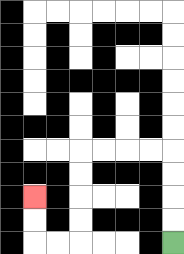{'start': '[7, 10]', 'end': '[1, 8]', 'path_directions': 'U,U,U,U,L,L,L,L,D,D,D,D,L,L,U,U', 'path_coordinates': '[[7, 10], [7, 9], [7, 8], [7, 7], [7, 6], [6, 6], [5, 6], [4, 6], [3, 6], [3, 7], [3, 8], [3, 9], [3, 10], [2, 10], [1, 10], [1, 9], [1, 8]]'}